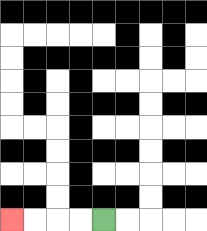{'start': '[4, 9]', 'end': '[0, 9]', 'path_directions': 'L,L,L,L', 'path_coordinates': '[[4, 9], [3, 9], [2, 9], [1, 9], [0, 9]]'}